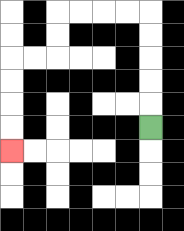{'start': '[6, 5]', 'end': '[0, 6]', 'path_directions': 'U,U,U,U,U,L,L,L,L,D,D,L,L,D,D,D,D', 'path_coordinates': '[[6, 5], [6, 4], [6, 3], [6, 2], [6, 1], [6, 0], [5, 0], [4, 0], [3, 0], [2, 0], [2, 1], [2, 2], [1, 2], [0, 2], [0, 3], [0, 4], [0, 5], [0, 6]]'}